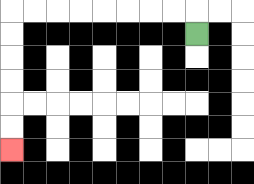{'start': '[8, 1]', 'end': '[0, 6]', 'path_directions': 'U,L,L,L,L,L,L,L,L,D,D,D,D,D,D', 'path_coordinates': '[[8, 1], [8, 0], [7, 0], [6, 0], [5, 0], [4, 0], [3, 0], [2, 0], [1, 0], [0, 0], [0, 1], [0, 2], [0, 3], [0, 4], [0, 5], [0, 6]]'}